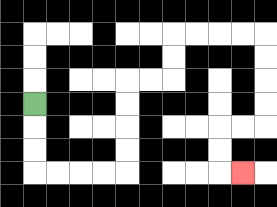{'start': '[1, 4]', 'end': '[10, 7]', 'path_directions': 'D,D,D,R,R,R,R,U,U,U,U,R,R,U,U,R,R,R,R,D,D,D,D,L,L,D,D,R', 'path_coordinates': '[[1, 4], [1, 5], [1, 6], [1, 7], [2, 7], [3, 7], [4, 7], [5, 7], [5, 6], [5, 5], [5, 4], [5, 3], [6, 3], [7, 3], [7, 2], [7, 1], [8, 1], [9, 1], [10, 1], [11, 1], [11, 2], [11, 3], [11, 4], [11, 5], [10, 5], [9, 5], [9, 6], [9, 7], [10, 7]]'}